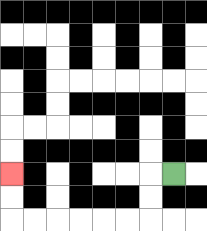{'start': '[7, 7]', 'end': '[0, 7]', 'path_directions': 'L,D,D,L,L,L,L,L,L,U,U', 'path_coordinates': '[[7, 7], [6, 7], [6, 8], [6, 9], [5, 9], [4, 9], [3, 9], [2, 9], [1, 9], [0, 9], [0, 8], [0, 7]]'}